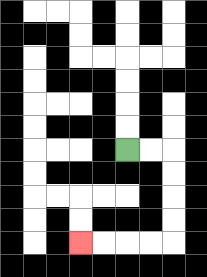{'start': '[5, 6]', 'end': '[3, 10]', 'path_directions': 'R,R,D,D,D,D,L,L,L,L', 'path_coordinates': '[[5, 6], [6, 6], [7, 6], [7, 7], [7, 8], [7, 9], [7, 10], [6, 10], [5, 10], [4, 10], [3, 10]]'}